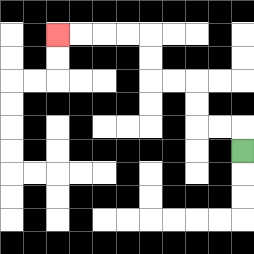{'start': '[10, 6]', 'end': '[2, 1]', 'path_directions': 'U,L,L,U,U,L,L,U,U,L,L,L,L', 'path_coordinates': '[[10, 6], [10, 5], [9, 5], [8, 5], [8, 4], [8, 3], [7, 3], [6, 3], [6, 2], [6, 1], [5, 1], [4, 1], [3, 1], [2, 1]]'}